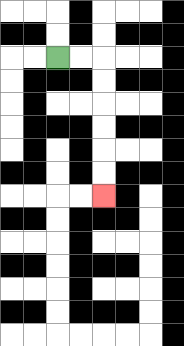{'start': '[2, 2]', 'end': '[4, 8]', 'path_directions': 'R,R,D,D,D,D,D,D', 'path_coordinates': '[[2, 2], [3, 2], [4, 2], [4, 3], [4, 4], [4, 5], [4, 6], [4, 7], [4, 8]]'}